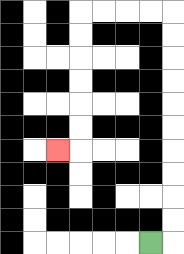{'start': '[6, 10]', 'end': '[2, 6]', 'path_directions': 'R,U,U,U,U,U,U,U,U,U,U,L,L,L,L,D,D,D,D,D,D,L', 'path_coordinates': '[[6, 10], [7, 10], [7, 9], [7, 8], [7, 7], [7, 6], [7, 5], [7, 4], [7, 3], [7, 2], [7, 1], [7, 0], [6, 0], [5, 0], [4, 0], [3, 0], [3, 1], [3, 2], [3, 3], [3, 4], [3, 5], [3, 6], [2, 6]]'}